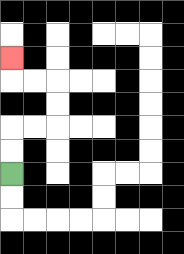{'start': '[0, 7]', 'end': '[0, 2]', 'path_directions': 'U,U,R,R,U,U,L,L,U', 'path_coordinates': '[[0, 7], [0, 6], [0, 5], [1, 5], [2, 5], [2, 4], [2, 3], [1, 3], [0, 3], [0, 2]]'}